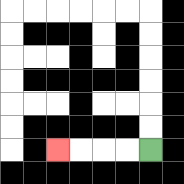{'start': '[6, 6]', 'end': '[2, 6]', 'path_directions': 'L,L,L,L', 'path_coordinates': '[[6, 6], [5, 6], [4, 6], [3, 6], [2, 6]]'}